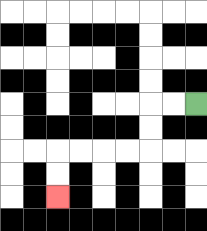{'start': '[8, 4]', 'end': '[2, 8]', 'path_directions': 'L,L,D,D,L,L,L,L,D,D', 'path_coordinates': '[[8, 4], [7, 4], [6, 4], [6, 5], [6, 6], [5, 6], [4, 6], [3, 6], [2, 6], [2, 7], [2, 8]]'}